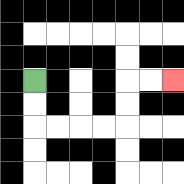{'start': '[1, 3]', 'end': '[7, 3]', 'path_directions': 'D,D,R,R,R,R,U,U,R,R', 'path_coordinates': '[[1, 3], [1, 4], [1, 5], [2, 5], [3, 5], [4, 5], [5, 5], [5, 4], [5, 3], [6, 3], [7, 3]]'}